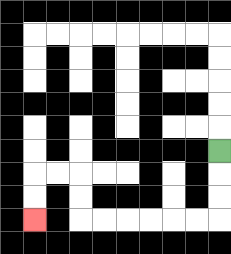{'start': '[9, 6]', 'end': '[1, 9]', 'path_directions': 'D,D,D,L,L,L,L,L,L,U,U,L,L,D,D', 'path_coordinates': '[[9, 6], [9, 7], [9, 8], [9, 9], [8, 9], [7, 9], [6, 9], [5, 9], [4, 9], [3, 9], [3, 8], [3, 7], [2, 7], [1, 7], [1, 8], [1, 9]]'}